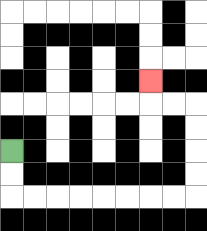{'start': '[0, 6]', 'end': '[6, 3]', 'path_directions': 'D,D,R,R,R,R,R,R,R,R,U,U,U,U,L,L,U', 'path_coordinates': '[[0, 6], [0, 7], [0, 8], [1, 8], [2, 8], [3, 8], [4, 8], [5, 8], [6, 8], [7, 8], [8, 8], [8, 7], [8, 6], [8, 5], [8, 4], [7, 4], [6, 4], [6, 3]]'}